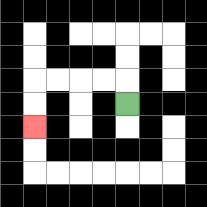{'start': '[5, 4]', 'end': '[1, 5]', 'path_directions': 'U,L,L,L,L,D,D', 'path_coordinates': '[[5, 4], [5, 3], [4, 3], [3, 3], [2, 3], [1, 3], [1, 4], [1, 5]]'}